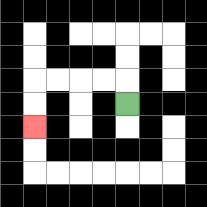{'start': '[5, 4]', 'end': '[1, 5]', 'path_directions': 'U,L,L,L,L,D,D', 'path_coordinates': '[[5, 4], [5, 3], [4, 3], [3, 3], [2, 3], [1, 3], [1, 4], [1, 5]]'}